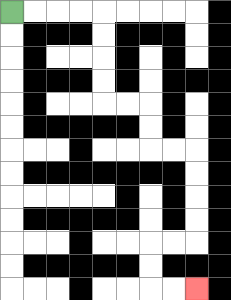{'start': '[0, 0]', 'end': '[8, 12]', 'path_directions': 'R,R,R,R,D,D,D,D,R,R,D,D,R,R,D,D,D,D,L,L,D,D,R,R', 'path_coordinates': '[[0, 0], [1, 0], [2, 0], [3, 0], [4, 0], [4, 1], [4, 2], [4, 3], [4, 4], [5, 4], [6, 4], [6, 5], [6, 6], [7, 6], [8, 6], [8, 7], [8, 8], [8, 9], [8, 10], [7, 10], [6, 10], [6, 11], [6, 12], [7, 12], [8, 12]]'}